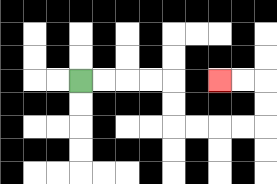{'start': '[3, 3]', 'end': '[9, 3]', 'path_directions': 'R,R,R,R,D,D,R,R,R,R,U,U,L,L', 'path_coordinates': '[[3, 3], [4, 3], [5, 3], [6, 3], [7, 3], [7, 4], [7, 5], [8, 5], [9, 5], [10, 5], [11, 5], [11, 4], [11, 3], [10, 3], [9, 3]]'}